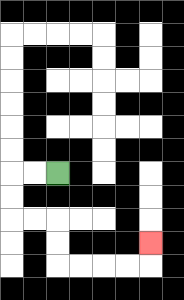{'start': '[2, 7]', 'end': '[6, 10]', 'path_directions': 'L,L,D,D,R,R,D,D,R,R,R,R,U', 'path_coordinates': '[[2, 7], [1, 7], [0, 7], [0, 8], [0, 9], [1, 9], [2, 9], [2, 10], [2, 11], [3, 11], [4, 11], [5, 11], [6, 11], [6, 10]]'}